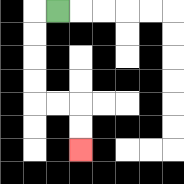{'start': '[2, 0]', 'end': '[3, 6]', 'path_directions': 'L,D,D,D,D,R,R,D,D', 'path_coordinates': '[[2, 0], [1, 0], [1, 1], [1, 2], [1, 3], [1, 4], [2, 4], [3, 4], [3, 5], [3, 6]]'}